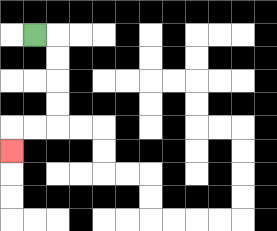{'start': '[1, 1]', 'end': '[0, 6]', 'path_directions': 'R,D,D,D,D,L,L,D', 'path_coordinates': '[[1, 1], [2, 1], [2, 2], [2, 3], [2, 4], [2, 5], [1, 5], [0, 5], [0, 6]]'}